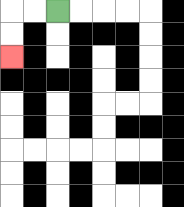{'start': '[2, 0]', 'end': '[0, 2]', 'path_directions': 'L,L,D,D', 'path_coordinates': '[[2, 0], [1, 0], [0, 0], [0, 1], [0, 2]]'}